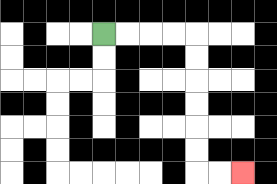{'start': '[4, 1]', 'end': '[10, 7]', 'path_directions': 'R,R,R,R,D,D,D,D,D,D,R,R', 'path_coordinates': '[[4, 1], [5, 1], [6, 1], [7, 1], [8, 1], [8, 2], [8, 3], [8, 4], [8, 5], [8, 6], [8, 7], [9, 7], [10, 7]]'}